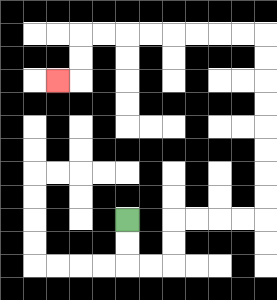{'start': '[5, 9]', 'end': '[2, 3]', 'path_directions': 'D,D,R,R,U,U,R,R,R,R,U,U,U,U,U,U,U,U,L,L,L,L,L,L,L,L,D,D,L', 'path_coordinates': '[[5, 9], [5, 10], [5, 11], [6, 11], [7, 11], [7, 10], [7, 9], [8, 9], [9, 9], [10, 9], [11, 9], [11, 8], [11, 7], [11, 6], [11, 5], [11, 4], [11, 3], [11, 2], [11, 1], [10, 1], [9, 1], [8, 1], [7, 1], [6, 1], [5, 1], [4, 1], [3, 1], [3, 2], [3, 3], [2, 3]]'}